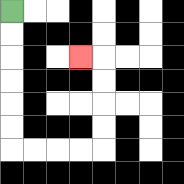{'start': '[0, 0]', 'end': '[3, 2]', 'path_directions': 'D,D,D,D,D,D,R,R,R,R,U,U,U,U,L', 'path_coordinates': '[[0, 0], [0, 1], [0, 2], [0, 3], [0, 4], [0, 5], [0, 6], [1, 6], [2, 6], [3, 6], [4, 6], [4, 5], [4, 4], [4, 3], [4, 2], [3, 2]]'}